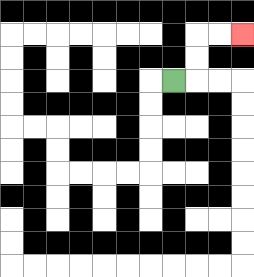{'start': '[7, 3]', 'end': '[10, 1]', 'path_directions': 'R,U,U,R,R', 'path_coordinates': '[[7, 3], [8, 3], [8, 2], [8, 1], [9, 1], [10, 1]]'}